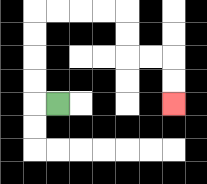{'start': '[2, 4]', 'end': '[7, 4]', 'path_directions': 'L,U,U,U,U,R,R,R,R,D,D,R,R,D,D', 'path_coordinates': '[[2, 4], [1, 4], [1, 3], [1, 2], [1, 1], [1, 0], [2, 0], [3, 0], [4, 0], [5, 0], [5, 1], [5, 2], [6, 2], [7, 2], [7, 3], [7, 4]]'}